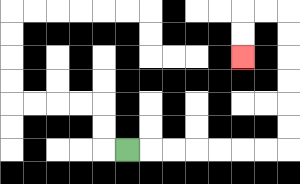{'start': '[5, 6]', 'end': '[10, 2]', 'path_directions': 'R,R,R,R,R,R,R,U,U,U,U,U,U,L,L,D,D', 'path_coordinates': '[[5, 6], [6, 6], [7, 6], [8, 6], [9, 6], [10, 6], [11, 6], [12, 6], [12, 5], [12, 4], [12, 3], [12, 2], [12, 1], [12, 0], [11, 0], [10, 0], [10, 1], [10, 2]]'}